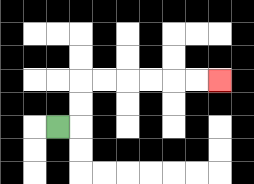{'start': '[2, 5]', 'end': '[9, 3]', 'path_directions': 'R,U,U,R,R,R,R,R,R', 'path_coordinates': '[[2, 5], [3, 5], [3, 4], [3, 3], [4, 3], [5, 3], [6, 3], [7, 3], [8, 3], [9, 3]]'}